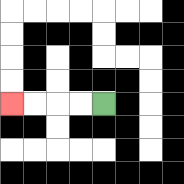{'start': '[4, 4]', 'end': '[0, 4]', 'path_directions': 'L,L,L,L', 'path_coordinates': '[[4, 4], [3, 4], [2, 4], [1, 4], [0, 4]]'}